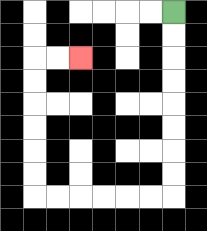{'start': '[7, 0]', 'end': '[3, 2]', 'path_directions': 'D,D,D,D,D,D,D,D,L,L,L,L,L,L,U,U,U,U,U,U,R,R', 'path_coordinates': '[[7, 0], [7, 1], [7, 2], [7, 3], [7, 4], [7, 5], [7, 6], [7, 7], [7, 8], [6, 8], [5, 8], [4, 8], [3, 8], [2, 8], [1, 8], [1, 7], [1, 6], [1, 5], [1, 4], [1, 3], [1, 2], [2, 2], [3, 2]]'}